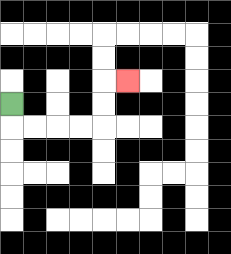{'start': '[0, 4]', 'end': '[5, 3]', 'path_directions': 'D,R,R,R,R,U,U,R', 'path_coordinates': '[[0, 4], [0, 5], [1, 5], [2, 5], [3, 5], [4, 5], [4, 4], [4, 3], [5, 3]]'}